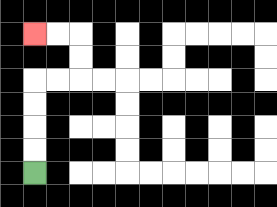{'start': '[1, 7]', 'end': '[1, 1]', 'path_directions': 'U,U,U,U,R,R,U,U,L,L', 'path_coordinates': '[[1, 7], [1, 6], [1, 5], [1, 4], [1, 3], [2, 3], [3, 3], [3, 2], [3, 1], [2, 1], [1, 1]]'}